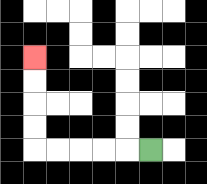{'start': '[6, 6]', 'end': '[1, 2]', 'path_directions': 'L,L,L,L,L,U,U,U,U', 'path_coordinates': '[[6, 6], [5, 6], [4, 6], [3, 6], [2, 6], [1, 6], [1, 5], [1, 4], [1, 3], [1, 2]]'}